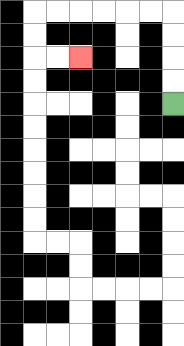{'start': '[7, 4]', 'end': '[3, 2]', 'path_directions': 'U,U,U,U,L,L,L,L,L,L,D,D,R,R', 'path_coordinates': '[[7, 4], [7, 3], [7, 2], [7, 1], [7, 0], [6, 0], [5, 0], [4, 0], [3, 0], [2, 0], [1, 0], [1, 1], [1, 2], [2, 2], [3, 2]]'}